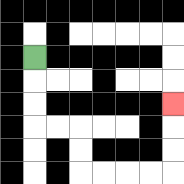{'start': '[1, 2]', 'end': '[7, 4]', 'path_directions': 'D,D,D,R,R,D,D,R,R,R,R,U,U,U', 'path_coordinates': '[[1, 2], [1, 3], [1, 4], [1, 5], [2, 5], [3, 5], [3, 6], [3, 7], [4, 7], [5, 7], [6, 7], [7, 7], [7, 6], [7, 5], [7, 4]]'}